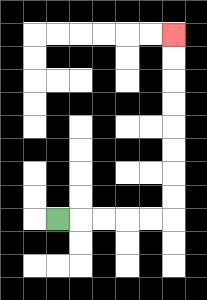{'start': '[2, 9]', 'end': '[7, 1]', 'path_directions': 'R,R,R,R,R,U,U,U,U,U,U,U,U', 'path_coordinates': '[[2, 9], [3, 9], [4, 9], [5, 9], [6, 9], [7, 9], [7, 8], [7, 7], [7, 6], [7, 5], [7, 4], [7, 3], [7, 2], [7, 1]]'}